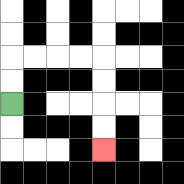{'start': '[0, 4]', 'end': '[4, 6]', 'path_directions': 'U,U,R,R,R,R,D,D,D,D', 'path_coordinates': '[[0, 4], [0, 3], [0, 2], [1, 2], [2, 2], [3, 2], [4, 2], [4, 3], [4, 4], [4, 5], [4, 6]]'}